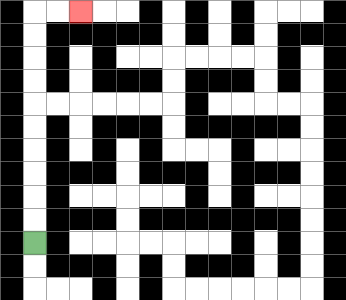{'start': '[1, 10]', 'end': '[3, 0]', 'path_directions': 'U,U,U,U,U,U,U,U,U,U,R,R', 'path_coordinates': '[[1, 10], [1, 9], [1, 8], [1, 7], [1, 6], [1, 5], [1, 4], [1, 3], [1, 2], [1, 1], [1, 0], [2, 0], [3, 0]]'}